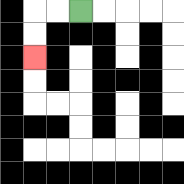{'start': '[3, 0]', 'end': '[1, 2]', 'path_directions': 'L,L,D,D', 'path_coordinates': '[[3, 0], [2, 0], [1, 0], [1, 1], [1, 2]]'}